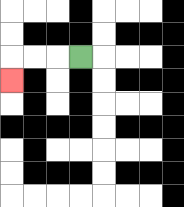{'start': '[3, 2]', 'end': '[0, 3]', 'path_directions': 'L,L,L,D', 'path_coordinates': '[[3, 2], [2, 2], [1, 2], [0, 2], [0, 3]]'}